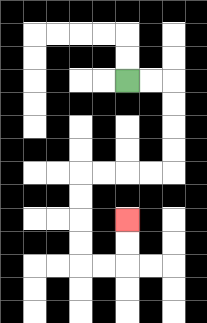{'start': '[5, 3]', 'end': '[5, 9]', 'path_directions': 'R,R,D,D,D,D,L,L,L,L,D,D,D,D,R,R,U,U', 'path_coordinates': '[[5, 3], [6, 3], [7, 3], [7, 4], [7, 5], [7, 6], [7, 7], [6, 7], [5, 7], [4, 7], [3, 7], [3, 8], [3, 9], [3, 10], [3, 11], [4, 11], [5, 11], [5, 10], [5, 9]]'}